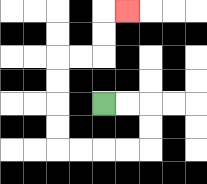{'start': '[4, 4]', 'end': '[5, 0]', 'path_directions': 'R,R,D,D,L,L,L,L,U,U,U,U,R,R,U,U,R', 'path_coordinates': '[[4, 4], [5, 4], [6, 4], [6, 5], [6, 6], [5, 6], [4, 6], [3, 6], [2, 6], [2, 5], [2, 4], [2, 3], [2, 2], [3, 2], [4, 2], [4, 1], [4, 0], [5, 0]]'}